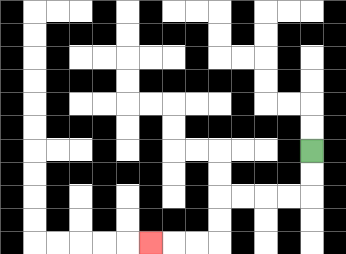{'start': '[13, 6]', 'end': '[6, 10]', 'path_directions': 'D,D,L,L,L,L,D,D,L,L,L', 'path_coordinates': '[[13, 6], [13, 7], [13, 8], [12, 8], [11, 8], [10, 8], [9, 8], [9, 9], [9, 10], [8, 10], [7, 10], [6, 10]]'}